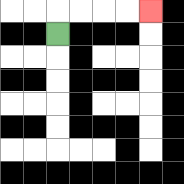{'start': '[2, 1]', 'end': '[6, 0]', 'path_directions': 'U,R,R,R,R', 'path_coordinates': '[[2, 1], [2, 0], [3, 0], [4, 0], [5, 0], [6, 0]]'}